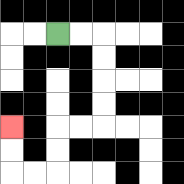{'start': '[2, 1]', 'end': '[0, 5]', 'path_directions': 'R,R,D,D,D,D,L,L,D,D,L,L,U,U', 'path_coordinates': '[[2, 1], [3, 1], [4, 1], [4, 2], [4, 3], [4, 4], [4, 5], [3, 5], [2, 5], [2, 6], [2, 7], [1, 7], [0, 7], [0, 6], [0, 5]]'}